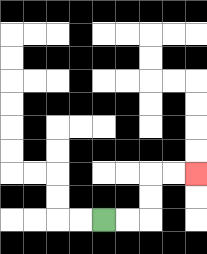{'start': '[4, 9]', 'end': '[8, 7]', 'path_directions': 'R,R,U,U,R,R', 'path_coordinates': '[[4, 9], [5, 9], [6, 9], [6, 8], [6, 7], [7, 7], [8, 7]]'}